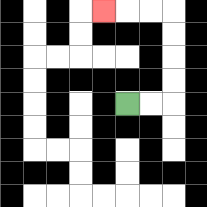{'start': '[5, 4]', 'end': '[4, 0]', 'path_directions': 'R,R,U,U,U,U,L,L,L', 'path_coordinates': '[[5, 4], [6, 4], [7, 4], [7, 3], [7, 2], [7, 1], [7, 0], [6, 0], [5, 0], [4, 0]]'}